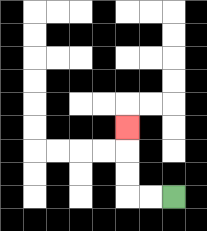{'start': '[7, 8]', 'end': '[5, 5]', 'path_directions': 'L,L,U,U,U', 'path_coordinates': '[[7, 8], [6, 8], [5, 8], [5, 7], [5, 6], [5, 5]]'}